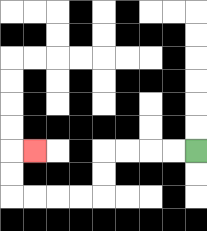{'start': '[8, 6]', 'end': '[1, 6]', 'path_directions': 'L,L,L,L,D,D,L,L,L,L,U,U,R', 'path_coordinates': '[[8, 6], [7, 6], [6, 6], [5, 6], [4, 6], [4, 7], [4, 8], [3, 8], [2, 8], [1, 8], [0, 8], [0, 7], [0, 6], [1, 6]]'}